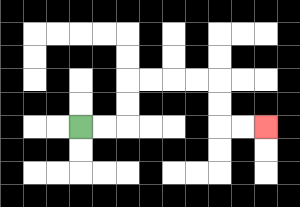{'start': '[3, 5]', 'end': '[11, 5]', 'path_directions': 'R,R,U,U,R,R,R,R,D,D,R,R', 'path_coordinates': '[[3, 5], [4, 5], [5, 5], [5, 4], [5, 3], [6, 3], [7, 3], [8, 3], [9, 3], [9, 4], [9, 5], [10, 5], [11, 5]]'}